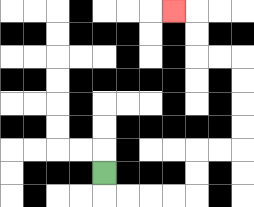{'start': '[4, 7]', 'end': '[7, 0]', 'path_directions': 'D,R,R,R,R,U,U,R,R,U,U,U,U,L,L,U,U,L', 'path_coordinates': '[[4, 7], [4, 8], [5, 8], [6, 8], [7, 8], [8, 8], [8, 7], [8, 6], [9, 6], [10, 6], [10, 5], [10, 4], [10, 3], [10, 2], [9, 2], [8, 2], [8, 1], [8, 0], [7, 0]]'}